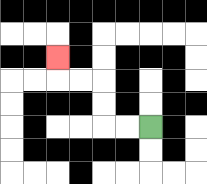{'start': '[6, 5]', 'end': '[2, 2]', 'path_directions': 'L,L,U,U,L,L,U', 'path_coordinates': '[[6, 5], [5, 5], [4, 5], [4, 4], [4, 3], [3, 3], [2, 3], [2, 2]]'}